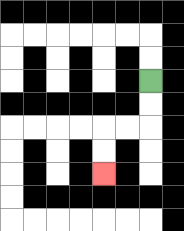{'start': '[6, 3]', 'end': '[4, 7]', 'path_directions': 'D,D,L,L,D,D', 'path_coordinates': '[[6, 3], [6, 4], [6, 5], [5, 5], [4, 5], [4, 6], [4, 7]]'}